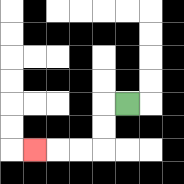{'start': '[5, 4]', 'end': '[1, 6]', 'path_directions': 'L,D,D,L,L,L', 'path_coordinates': '[[5, 4], [4, 4], [4, 5], [4, 6], [3, 6], [2, 6], [1, 6]]'}